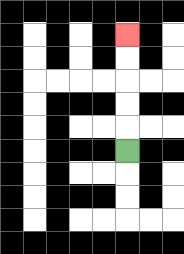{'start': '[5, 6]', 'end': '[5, 1]', 'path_directions': 'U,U,U,U,U', 'path_coordinates': '[[5, 6], [5, 5], [5, 4], [5, 3], [5, 2], [5, 1]]'}